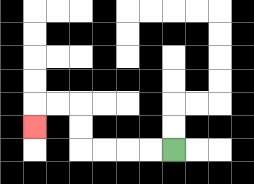{'start': '[7, 6]', 'end': '[1, 5]', 'path_directions': 'L,L,L,L,U,U,L,L,D', 'path_coordinates': '[[7, 6], [6, 6], [5, 6], [4, 6], [3, 6], [3, 5], [3, 4], [2, 4], [1, 4], [1, 5]]'}